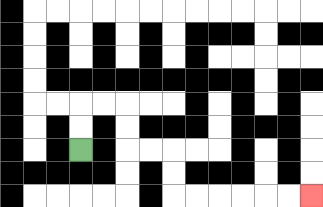{'start': '[3, 6]', 'end': '[13, 8]', 'path_directions': 'U,U,R,R,D,D,R,R,D,D,R,R,R,R,R,R', 'path_coordinates': '[[3, 6], [3, 5], [3, 4], [4, 4], [5, 4], [5, 5], [5, 6], [6, 6], [7, 6], [7, 7], [7, 8], [8, 8], [9, 8], [10, 8], [11, 8], [12, 8], [13, 8]]'}